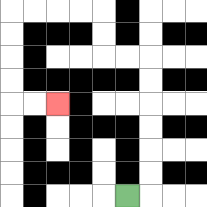{'start': '[5, 8]', 'end': '[2, 4]', 'path_directions': 'R,U,U,U,U,U,U,L,L,U,U,L,L,L,L,D,D,D,D,R,R', 'path_coordinates': '[[5, 8], [6, 8], [6, 7], [6, 6], [6, 5], [6, 4], [6, 3], [6, 2], [5, 2], [4, 2], [4, 1], [4, 0], [3, 0], [2, 0], [1, 0], [0, 0], [0, 1], [0, 2], [0, 3], [0, 4], [1, 4], [2, 4]]'}